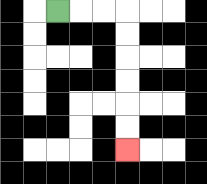{'start': '[2, 0]', 'end': '[5, 6]', 'path_directions': 'R,R,R,D,D,D,D,D,D', 'path_coordinates': '[[2, 0], [3, 0], [4, 0], [5, 0], [5, 1], [5, 2], [5, 3], [5, 4], [5, 5], [5, 6]]'}